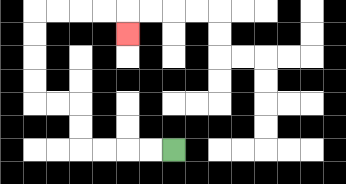{'start': '[7, 6]', 'end': '[5, 1]', 'path_directions': 'L,L,L,L,U,U,L,L,U,U,U,U,R,R,R,R,D', 'path_coordinates': '[[7, 6], [6, 6], [5, 6], [4, 6], [3, 6], [3, 5], [3, 4], [2, 4], [1, 4], [1, 3], [1, 2], [1, 1], [1, 0], [2, 0], [3, 0], [4, 0], [5, 0], [5, 1]]'}